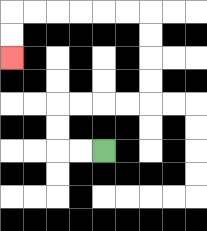{'start': '[4, 6]', 'end': '[0, 2]', 'path_directions': 'L,L,U,U,R,R,R,R,U,U,U,U,L,L,L,L,L,L,D,D', 'path_coordinates': '[[4, 6], [3, 6], [2, 6], [2, 5], [2, 4], [3, 4], [4, 4], [5, 4], [6, 4], [6, 3], [6, 2], [6, 1], [6, 0], [5, 0], [4, 0], [3, 0], [2, 0], [1, 0], [0, 0], [0, 1], [0, 2]]'}